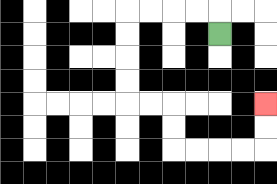{'start': '[9, 1]', 'end': '[11, 4]', 'path_directions': 'U,L,L,L,L,D,D,D,D,R,R,D,D,R,R,R,R,U,U', 'path_coordinates': '[[9, 1], [9, 0], [8, 0], [7, 0], [6, 0], [5, 0], [5, 1], [5, 2], [5, 3], [5, 4], [6, 4], [7, 4], [7, 5], [7, 6], [8, 6], [9, 6], [10, 6], [11, 6], [11, 5], [11, 4]]'}